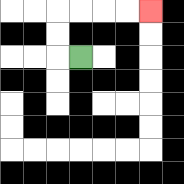{'start': '[3, 2]', 'end': '[6, 0]', 'path_directions': 'L,U,U,R,R,R,R', 'path_coordinates': '[[3, 2], [2, 2], [2, 1], [2, 0], [3, 0], [4, 0], [5, 0], [6, 0]]'}